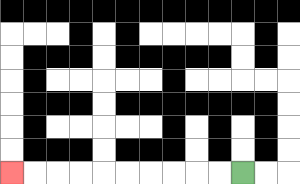{'start': '[10, 7]', 'end': '[0, 7]', 'path_directions': 'L,L,L,L,L,L,L,L,L,L', 'path_coordinates': '[[10, 7], [9, 7], [8, 7], [7, 7], [6, 7], [5, 7], [4, 7], [3, 7], [2, 7], [1, 7], [0, 7]]'}